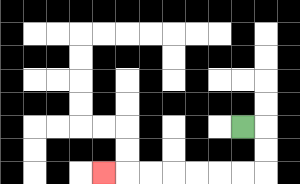{'start': '[10, 5]', 'end': '[4, 7]', 'path_directions': 'R,D,D,L,L,L,L,L,L,L', 'path_coordinates': '[[10, 5], [11, 5], [11, 6], [11, 7], [10, 7], [9, 7], [8, 7], [7, 7], [6, 7], [5, 7], [4, 7]]'}